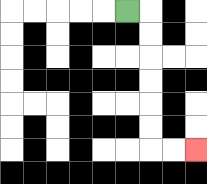{'start': '[5, 0]', 'end': '[8, 6]', 'path_directions': 'R,D,D,D,D,D,D,R,R', 'path_coordinates': '[[5, 0], [6, 0], [6, 1], [6, 2], [6, 3], [6, 4], [6, 5], [6, 6], [7, 6], [8, 6]]'}